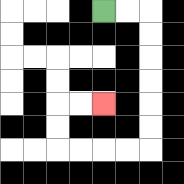{'start': '[4, 0]', 'end': '[4, 4]', 'path_directions': 'R,R,D,D,D,D,D,D,L,L,L,L,U,U,R,R', 'path_coordinates': '[[4, 0], [5, 0], [6, 0], [6, 1], [6, 2], [6, 3], [6, 4], [6, 5], [6, 6], [5, 6], [4, 6], [3, 6], [2, 6], [2, 5], [2, 4], [3, 4], [4, 4]]'}